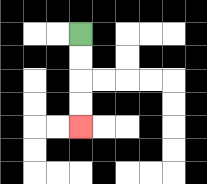{'start': '[3, 1]', 'end': '[3, 5]', 'path_directions': 'D,D,D,D', 'path_coordinates': '[[3, 1], [3, 2], [3, 3], [3, 4], [3, 5]]'}